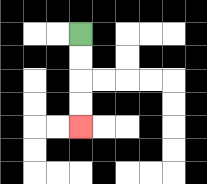{'start': '[3, 1]', 'end': '[3, 5]', 'path_directions': 'D,D,D,D', 'path_coordinates': '[[3, 1], [3, 2], [3, 3], [3, 4], [3, 5]]'}